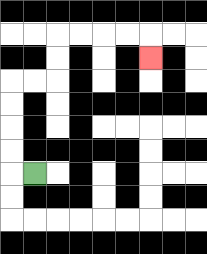{'start': '[1, 7]', 'end': '[6, 2]', 'path_directions': 'L,U,U,U,U,R,R,U,U,R,R,R,R,D', 'path_coordinates': '[[1, 7], [0, 7], [0, 6], [0, 5], [0, 4], [0, 3], [1, 3], [2, 3], [2, 2], [2, 1], [3, 1], [4, 1], [5, 1], [6, 1], [6, 2]]'}